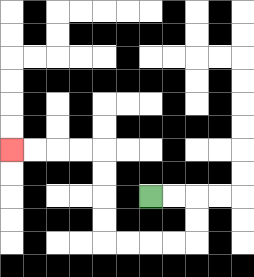{'start': '[6, 8]', 'end': '[0, 6]', 'path_directions': 'R,R,D,D,L,L,L,L,U,U,U,U,L,L,L,L', 'path_coordinates': '[[6, 8], [7, 8], [8, 8], [8, 9], [8, 10], [7, 10], [6, 10], [5, 10], [4, 10], [4, 9], [4, 8], [4, 7], [4, 6], [3, 6], [2, 6], [1, 6], [0, 6]]'}